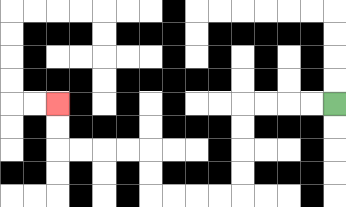{'start': '[14, 4]', 'end': '[2, 4]', 'path_directions': 'L,L,L,L,D,D,D,D,L,L,L,L,U,U,L,L,L,L,U,U', 'path_coordinates': '[[14, 4], [13, 4], [12, 4], [11, 4], [10, 4], [10, 5], [10, 6], [10, 7], [10, 8], [9, 8], [8, 8], [7, 8], [6, 8], [6, 7], [6, 6], [5, 6], [4, 6], [3, 6], [2, 6], [2, 5], [2, 4]]'}